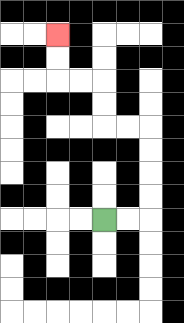{'start': '[4, 9]', 'end': '[2, 1]', 'path_directions': 'R,R,U,U,U,U,L,L,U,U,L,L,U,U', 'path_coordinates': '[[4, 9], [5, 9], [6, 9], [6, 8], [6, 7], [6, 6], [6, 5], [5, 5], [4, 5], [4, 4], [4, 3], [3, 3], [2, 3], [2, 2], [2, 1]]'}